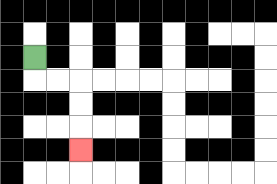{'start': '[1, 2]', 'end': '[3, 6]', 'path_directions': 'D,R,R,D,D,D', 'path_coordinates': '[[1, 2], [1, 3], [2, 3], [3, 3], [3, 4], [3, 5], [3, 6]]'}